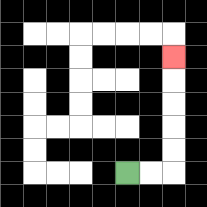{'start': '[5, 7]', 'end': '[7, 2]', 'path_directions': 'R,R,U,U,U,U,U', 'path_coordinates': '[[5, 7], [6, 7], [7, 7], [7, 6], [7, 5], [7, 4], [7, 3], [7, 2]]'}